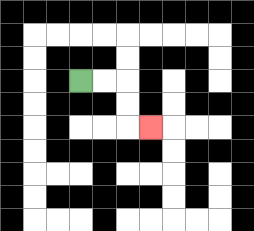{'start': '[3, 3]', 'end': '[6, 5]', 'path_directions': 'R,R,D,D,R', 'path_coordinates': '[[3, 3], [4, 3], [5, 3], [5, 4], [5, 5], [6, 5]]'}